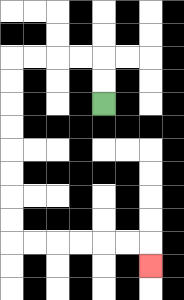{'start': '[4, 4]', 'end': '[6, 11]', 'path_directions': 'U,U,L,L,L,L,D,D,D,D,D,D,D,D,R,R,R,R,R,R,D', 'path_coordinates': '[[4, 4], [4, 3], [4, 2], [3, 2], [2, 2], [1, 2], [0, 2], [0, 3], [0, 4], [0, 5], [0, 6], [0, 7], [0, 8], [0, 9], [0, 10], [1, 10], [2, 10], [3, 10], [4, 10], [5, 10], [6, 10], [6, 11]]'}